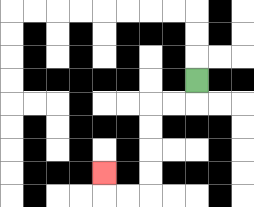{'start': '[8, 3]', 'end': '[4, 7]', 'path_directions': 'D,L,L,D,D,D,D,L,L,U', 'path_coordinates': '[[8, 3], [8, 4], [7, 4], [6, 4], [6, 5], [6, 6], [6, 7], [6, 8], [5, 8], [4, 8], [4, 7]]'}